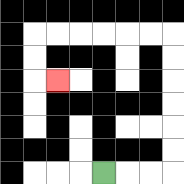{'start': '[4, 7]', 'end': '[2, 3]', 'path_directions': 'R,R,R,U,U,U,U,U,U,L,L,L,L,L,L,D,D,R', 'path_coordinates': '[[4, 7], [5, 7], [6, 7], [7, 7], [7, 6], [7, 5], [7, 4], [7, 3], [7, 2], [7, 1], [6, 1], [5, 1], [4, 1], [3, 1], [2, 1], [1, 1], [1, 2], [1, 3], [2, 3]]'}